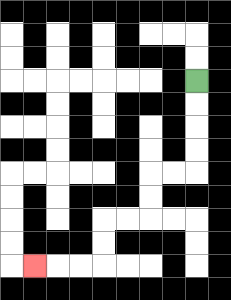{'start': '[8, 3]', 'end': '[1, 11]', 'path_directions': 'D,D,D,D,L,L,D,D,L,L,D,D,L,L,L', 'path_coordinates': '[[8, 3], [8, 4], [8, 5], [8, 6], [8, 7], [7, 7], [6, 7], [6, 8], [6, 9], [5, 9], [4, 9], [4, 10], [4, 11], [3, 11], [2, 11], [1, 11]]'}